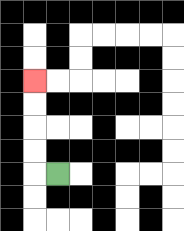{'start': '[2, 7]', 'end': '[1, 3]', 'path_directions': 'L,U,U,U,U', 'path_coordinates': '[[2, 7], [1, 7], [1, 6], [1, 5], [1, 4], [1, 3]]'}